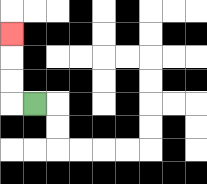{'start': '[1, 4]', 'end': '[0, 1]', 'path_directions': 'L,U,U,U', 'path_coordinates': '[[1, 4], [0, 4], [0, 3], [0, 2], [0, 1]]'}